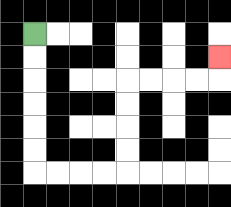{'start': '[1, 1]', 'end': '[9, 2]', 'path_directions': 'D,D,D,D,D,D,R,R,R,R,U,U,U,U,R,R,R,R,U', 'path_coordinates': '[[1, 1], [1, 2], [1, 3], [1, 4], [1, 5], [1, 6], [1, 7], [2, 7], [3, 7], [4, 7], [5, 7], [5, 6], [5, 5], [5, 4], [5, 3], [6, 3], [7, 3], [8, 3], [9, 3], [9, 2]]'}